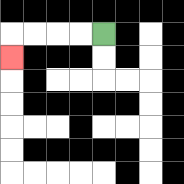{'start': '[4, 1]', 'end': '[0, 2]', 'path_directions': 'L,L,L,L,D', 'path_coordinates': '[[4, 1], [3, 1], [2, 1], [1, 1], [0, 1], [0, 2]]'}